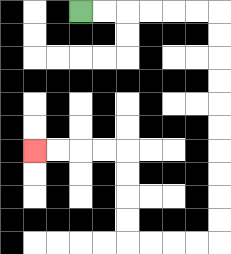{'start': '[3, 0]', 'end': '[1, 6]', 'path_directions': 'R,R,R,R,R,R,D,D,D,D,D,D,D,D,D,D,L,L,L,L,U,U,U,U,L,L,L,L', 'path_coordinates': '[[3, 0], [4, 0], [5, 0], [6, 0], [7, 0], [8, 0], [9, 0], [9, 1], [9, 2], [9, 3], [9, 4], [9, 5], [9, 6], [9, 7], [9, 8], [9, 9], [9, 10], [8, 10], [7, 10], [6, 10], [5, 10], [5, 9], [5, 8], [5, 7], [5, 6], [4, 6], [3, 6], [2, 6], [1, 6]]'}